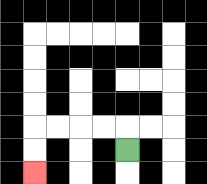{'start': '[5, 6]', 'end': '[1, 7]', 'path_directions': 'U,L,L,L,L,D,D', 'path_coordinates': '[[5, 6], [5, 5], [4, 5], [3, 5], [2, 5], [1, 5], [1, 6], [1, 7]]'}